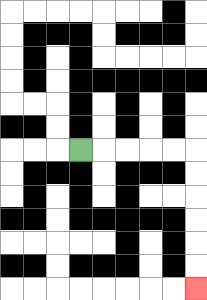{'start': '[3, 6]', 'end': '[8, 12]', 'path_directions': 'R,R,R,R,R,D,D,D,D,D,D', 'path_coordinates': '[[3, 6], [4, 6], [5, 6], [6, 6], [7, 6], [8, 6], [8, 7], [8, 8], [8, 9], [8, 10], [8, 11], [8, 12]]'}